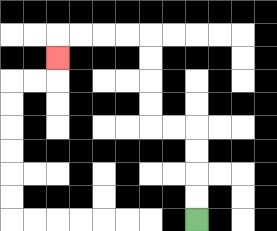{'start': '[8, 9]', 'end': '[2, 2]', 'path_directions': 'U,U,U,U,L,L,U,U,U,U,L,L,L,L,D', 'path_coordinates': '[[8, 9], [8, 8], [8, 7], [8, 6], [8, 5], [7, 5], [6, 5], [6, 4], [6, 3], [6, 2], [6, 1], [5, 1], [4, 1], [3, 1], [2, 1], [2, 2]]'}